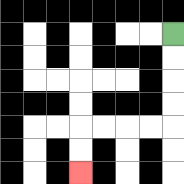{'start': '[7, 1]', 'end': '[3, 7]', 'path_directions': 'D,D,D,D,L,L,L,L,D,D', 'path_coordinates': '[[7, 1], [7, 2], [7, 3], [7, 4], [7, 5], [6, 5], [5, 5], [4, 5], [3, 5], [3, 6], [3, 7]]'}